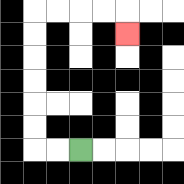{'start': '[3, 6]', 'end': '[5, 1]', 'path_directions': 'L,L,U,U,U,U,U,U,R,R,R,R,D', 'path_coordinates': '[[3, 6], [2, 6], [1, 6], [1, 5], [1, 4], [1, 3], [1, 2], [1, 1], [1, 0], [2, 0], [3, 0], [4, 0], [5, 0], [5, 1]]'}